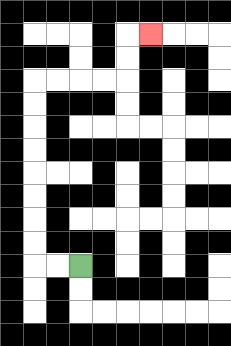{'start': '[3, 11]', 'end': '[6, 1]', 'path_directions': 'L,L,U,U,U,U,U,U,U,U,R,R,R,R,U,U,R', 'path_coordinates': '[[3, 11], [2, 11], [1, 11], [1, 10], [1, 9], [1, 8], [1, 7], [1, 6], [1, 5], [1, 4], [1, 3], [2, 3], [3, 3], [4, 3], [5, 3], [5, 2], [5, 1], [6, 1]]'}